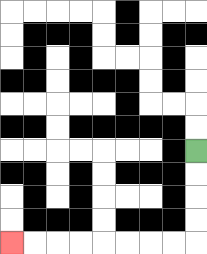{'start': '[8, 6]', 'end': '[0, 10]', 'path_directions': 'D,D,D,D,L,L,L,L,L,L,L,L', 'path_coordinates': '[[8, 6], [8, 7], [8, 8], [8, 9], [8, 10], [7, 10], [6, 10], [5, 10], [4, 10], [3, 10], [2, 10], [1, 10], [0, 10]]'}